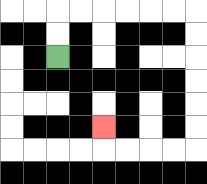{'start': '[2, 2]', 'end': '[4, 5]', 'path_directions': 'U,U,R,R,R,R,R,R,D,D,D,D,D,D,L,L,L,L,U', 'path_coordinates': '[[2, 2], [2, 1], [2, 0], [3, 0], [4, 0], [5, 0], [6, 0], [7, 0], [8, 0], [8, 1], [8, 2], [8, 3], [8, 4], [8, 5], [8, 6], [7, 6], [6, 6], [5, 6], [4, 6], [4, 5]]'}